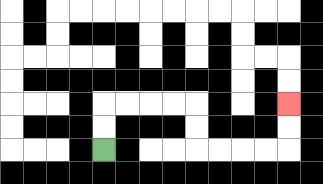{'start': '[4, 6]', 'end': '[12, 4]', 'path_directions': 'U,U,R,R,R,R,D,D,R,R,R,R,U,U', 'path_coordinates': '[[4, 6], [4, 5], [4, 4], [5, 4], [6, 4], [7, 4], [8, 4], [8, 5], [8, 6], [9, 6], [10, 6], [11, 6], [12, 6], [12, 5], [12, 4]]'}